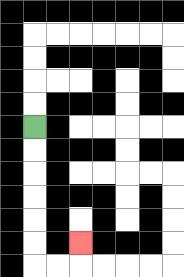{'start': '[1, 5]', 'end': '[3, 10]', 'path_directions': 'D,D,D,D,D,D,R,R,U', 'path_coordinates': '[[1, 5], [1, 6], [1, 7], [1, 8], [1, 9], [1, 10], [1, 11], [2, 11], [3, 11], [3, 10]]'}